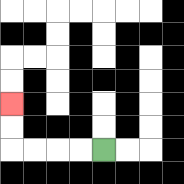{'start': '[4, 6]', 'end': '[0, 4]', 'path_directions': 'L,L,L,L,U,U', 'path_coordinates': '[[4, 6], [3, 6], [2, 6], [1, 6], [0, 6], [0, 5], [0, 4]]'}